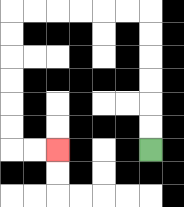{'start': '[6, 6]', 'end': '[2, 6]', 'path_directions': 'U,U,U,U,U,U,L,L,L,L,L,L,D,D,D,D,D,D,R,R', 'path_coordinates': '[[6, 6], [6, 5], [6, 4], [6, 3], [6, 2], [6, 1], [6, 0], [5, 0], [4, 0], [3, 0], [2, 0], [1, 0], [0, 0], [0, 1], [0, 2], [0, 3], [0, 4], [0, 5], [0, 6], [1, 6], [2, 6]]'}